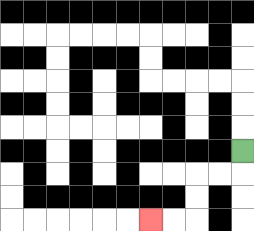{'start': '[10, 6]', 'end': '[6, 9]', 'path_directions': 'D,L,L,D,D,L,L', 'path_coordinates': '[[10, 6], [10, 7], [9, 7], [8, 7], [8, 8], [8, 9], [7, 9], [6, 9]]'}